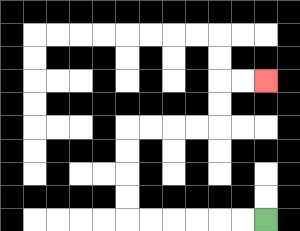{'start': '[11, 9]', 'end': '[11, 3]', 'path_directions': 'L,L,L,L,L,L,U,U,U,U,R,R,R,R,U,U,R,R', 'path_coordinates': '[[11, 9], [10, 9], [9, 9], [8, 9], [7, 9], [6, 9], [5, 9], [5, 8], [5, 7], [5, 6], [5, 5], [6, 5], [7, 5], [8, 5], [9, 5], [9, 4], [9, 3], [10, 3], [11, 3]]'}